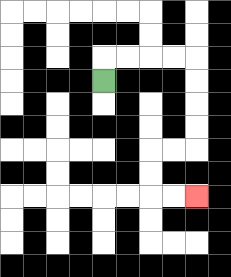{'start': '[4, 3]', 'end': '[8, 8]', 'path_directions': 'U,R,R,R,R,D,D,D,D,L,L,D,D,R,R', 'path_coordinates': '[[4, 3], [4, 2], [5, 2], [6, 2], [7, 2], [8, 2], [8, 3], [8, 4], [8, 5], [8, 6], [7, 6], [6, 6], [6, 7], [6, 8], [7, 8], [8, 8]]'}